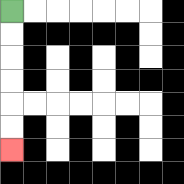{'start': '[0, 0]', 'end': '[0, 6]', 'path_directions': 'D,D,D,D,D,D', 'path_coordinates': '[[0, 0], [0, 1], [0, 2], [0, 3], [0, 4], [0, 5], [0, 6]]'}